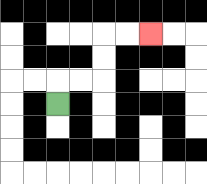{'start': '[2, 4]', 'end': '[6, 1]', 'path_directions': 'U,R,R,U,U,R,R', 'path_coordinates': '[[2, 4], [2, 3], [3, 3], [4, 3], [4, 2], [4, 1], [5, 1], [6, 1]]'}